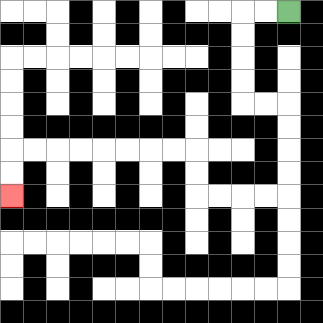{'start': '[12, 0]', 'end': '[0, 8]', 'path_directions': 'L,L,D,D,D,D,R,R,D,D,D,D,L,L,L,L,U,U,L,L,L,L,L,L,L,L,D,D', 'path_coordinates': '[[12, 0], [11, 0], [10, 0], [10, 1], [10, 2], [10, 3], [10, 4], [11, 4], [12, 4], [12, 5], [12, 6], [12, 7], [12, 8], [11, 8], [10, 8], [9, 8], [8, 8], [8, 7], [8, 6], [7, 6], [6, 6], [5, 6], [4, 6], [3, 6], [2, 6], [1, 6], [0, 6], [0, 7], [0, 8]]'}